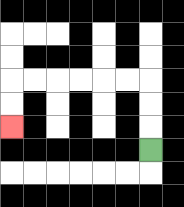{'start': '[6, 6]', 'end': '[0, 5]', 'path_directions': 'U,U,U,L,L,L,L,L,L,D,D', 'path_coordinates': '[[6, 6], [6, 5], [6, 4], [6, 3], [5, 3], [4, 3], [3, 3], [2, 3], [1, 3], [0, 3], [0, 4], [0, 5]]'}